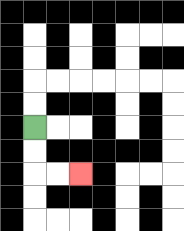{'start': '[1, 5]', 'end': '[3, 7]', 'path_directions': 'D,D,R,R', 'path_coordinates': '[[1, 5], [1, 6], [1, 7], [2, 7], [3, 7]]'}